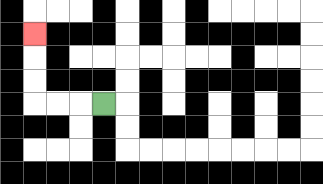{'start': '[4, 4]', 'end': '[1, 1]', 'path_directions': 'L,L,L,U,U,U', 'path_coordinates': '[[4, 4], [3, 4], [2, 4], [1, 4], [1, 3], [1, 2], [1, 1]]'}